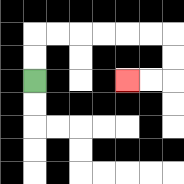{'start': '[1, 3]', 'end': '[5, 3]', 'path_directions': 'U,U,R,R,R,R,R,R,D,D,L,L', 'path_coordinates': '[[1, 3], [1, 2], [1, 1], [2, 1], [3, 1], [4, 1], [5, 1], [6, 1], [7, 1], [7, 2], [7, 3], [6, 3], [5, 3]]'}